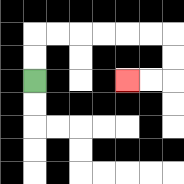{'start': '[1, 3]', 'end': '[5, 3]', 'path_directions': 'U,U,R,R,R,R,R,R,D,D,L,L', 'path_coordinates': '[[1, 3], [1, 2], [1, 1], [2, 1], [3, 1], [4, 1], [5, 1], [6, 1], [7, 1], [7, 2], [7, 3], [6, 3], [5, 3]]'}